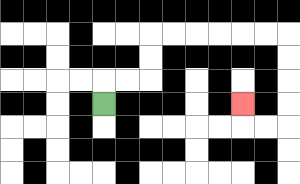{'start': '[4, 4]', 'end': '[10, 4]', 'path_directions': 'U,R,R,U,U,R,R,R,R,R,R,D,D,D,D,L,L,U', 'path_coordinates': '[[4, 4], [4, 3], [5, 3], [6, 3], [6, 2], [6, 1], [7, 1], [8, 1], [9, 1], [10, 1], [11, 1], [12, 1], [12, 2], [12, 3], [12, 4], [12, 5], [11, 5], [10, 5], [10, 4]]'}